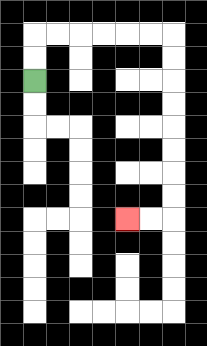{'start': '[1, 3]', 'end': '[5, 9]', 'path_directions': 'U,U,R,R,R,R,R,R,D,D,D,D,D,D,D,D,L,L', 'path_coordinates': '[[1, 3], [1, 2], [1, 1], [2, 1], [3, 1], [4, 1], [5, 1], [6, 1], [7, 1], [7, 2], [7, 3], [7, 4], [7, 5], [7, 6], [7, 7], [7, 8], [7, 9], [6, 9], [5, 9]]'}